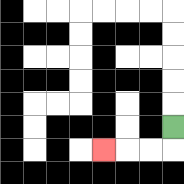{'start': '[7, 5]', 'end': '[4, 6]', 'path_directions': 'D,L,L,L', 'path_coordinates': '[[7, 5], [7, 6], [6, 6], [5, 6], [4, 6]]'}